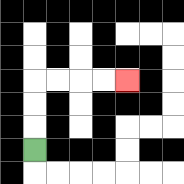{'start': '[1, 6]', 'end': '[5, 3]', 'path_directions': 'U,U,U,R,R,R,R', 'path_coordinates': '[[1, 6], [1, 5], [1, 4], [1, 3], [2, 3], [3, 3], [4, 3], [5, 3]]'}